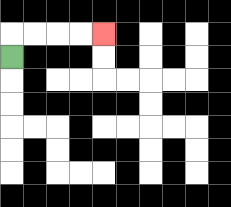{'start': '[0, 2]', 'end': '[4, 1]', 'path_directions': 'U,R,R,R,R', 'path_coordinates': '[[0, 2], [0, 1], [1, 1], [2, 1], [3, 1], [4, 1]]'}